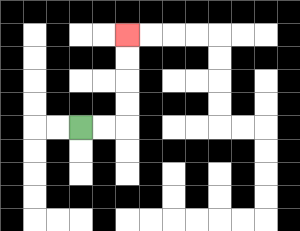{'start': '[3, 5]', 'end': '[5, 1]', 'path_directions': 'R,R,U,U,U,U', 'path_coordinates': '[[3, 5], [4, 5], [5, 5], [5, 4], [5, 3], [5, 2], [5, 1]]'}